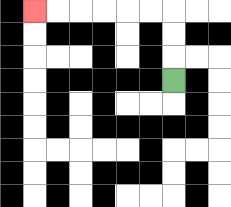{'start': '[7, 3]', 'end': '[1, 0]', 'path_directions': 'U,U,U,L,L,L,L,L,L', 'path_coordinates': '[[7, 3], [7, 2], [7, 1], [7, 0], [6, 0], [5, 0], [4, 0], [3, 0], [2, 0], [1, 0]]'}